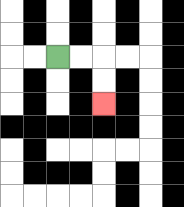{'start': '[2, 2]', 'end': '[4, 4]', 'path_directions': 'R,R,D,D', 'path_coordinates': '[[2, 2], [3, 2], [4, 2], [4, 3], [4, 4]]'}